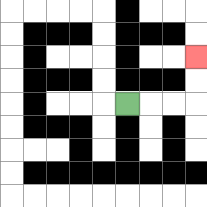{'start': '[5, 4]', 'end': '[8, 2]', 'path_directions': 'R,R,R,U,U', 'path_coordinates': '[[5, 4], [6, 4], [7, 4], [8, 4], [8, 3], [8, 2]]'}